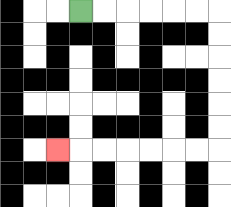{'start': '[3, 0]', 'end': '[2, 6]', 'path_directions': 'R,R,R,R,R,R,D,D,D,D,D,D,L,L,L,L,L,L,L', 'path_coordinates': '[[3, 0], [4, 0], [5, 0], [6, 0], [7, 0], [8, 0], [9, 0], [9, 1], [9, 2], [9, 3], [9, 4], [9, 5], [9, 6], [8, 6], [7, 6], [6, 6], [5, 6], [4, 6], [3, 6], [2, 6]]'}